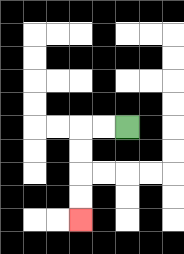{'start': '[5, 5]', 'end': '[3, 9]', 'path_directions': 'L,L,D,D,D,D', 'path_coordinates': '[[5, 5], [4, 5], [3, 5], [3, 6], [3, 7], [3, 8], [3, 9]]'}